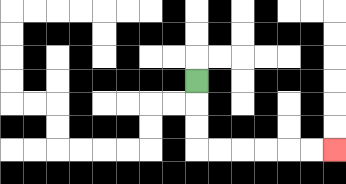{'start': '[8, 3]', 'end': '[14, 6]', 'path_directions': 'D,D,D,R,R,R,R,R,R', 'path_coordinates': '[[8, 3], [8, 4], [8, 5], [8, 6], [9, 6], [10, 6], [11, 6], [12, 6], [13, 6], [14, 6]]'}